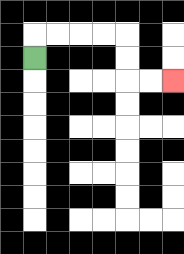{'start': '[1, 2]', 'end': '[7, 3]', 'path_directions': 'U,R,R,R,R,D,D,R,R', 'path_coordinates': '[[1, 2], [1, 1], [2, 1], [3, 1], [4, 1], [5, 1], [5, 2], [5, 3], [6, 3], [7, 3]]'}